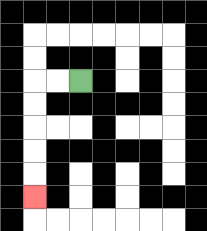{'start': '[3, 3]', 'end': '[1, 8]', 'path_directions': 'L,L,D,D,D,D,D', 'path_coordinates': '[[3, 3], [2, 3], [1, 3], [1, 4], [1, 5], [1, 6], [1, 7], [1, 8]]'}